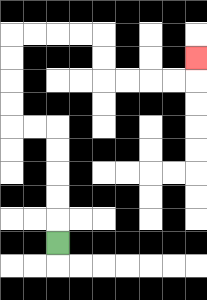{'start': '[2, 10]', 'end': '[8, 2]', 'path_directions': 'U,U,U,U,U,L,L,U,U,U,U,R,R,R,R,D,D,R,R,R,R,U', 'path_coordinates': '[[2, 10], [2, 9], [2, 8], [2, 7], [2, 6], [2, 5], [1, 5], [0, 5], [0, 4], [0, 3], [0, 2], [0, 1], [1, 1], [2, 1], [3, 1], [4, 1], [4, 2], [4, 3], [5, 3], [6, 3], [7, 3], [8, 3], [8, 2]]'}